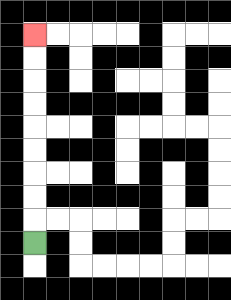{'start': '[1, 10]', 'end': '[1, 1]', 'path_directions': 'U,U,U,U,U,U,U,U,U', 'path_coordinates': '[[1, 10], [1, 9], [1, 8], [1, 7], [1, 6], [1, 5], [1, 4], [1, 3], [1, 2], [1, 1]]'}